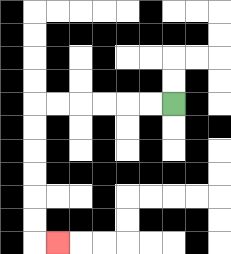{'start': '[7, 4]', 'end': '[2, 10]', 'path_directions': 'L,L,L,L,L,L,D,D,D,D,D,D,R', 'path_coordinates': '[[7, 4], [6, 4], [5, 4], [4, 4], [3, 4], [2, 4], [1, 4], [1, 5], [1, 6], [1, 7], [1, 8], [1, 9], [1, 10], [2, 10]]'}